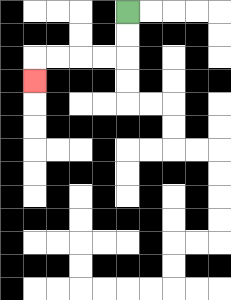{'start': '[5, 0]', 'end': '[1, 3]', 'path_directions': 'D,D,L,L,L,L,D', 'path_coordinates': '[[5, 0], [5, 1], [5, 2], [4, 2], [3, 2], [2, 2], [1, 2], [1, 3]]'}